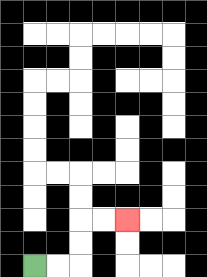{'start': '[1, 11]', 'end': '[5, 9]', 'path_directions': 'R,R,U,U,R,R', 'path_coordinates': '[[1, 11], [2, 11], [3, 11], [3, 10], [3, 9], [4, 9], [5, 9]]'}